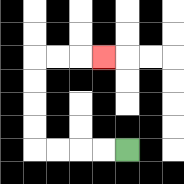{'start': '[5, 6]', 'end': '[4, 2]', 'path_directions': 'L,L,L,L,U,U,U,U,R,R,R', 'path_coordinates': '[[5, 6], [4, 6], [3, 6], [2, 6], [1, 6], [1, 5], [1, 4], [1, 3], [1, 2], [2, 2], [3, 2], [4, 2]]'}